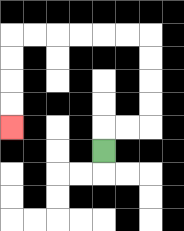{'start': '[4, 6]', 'end': '[0, 5]', 'path_directions': 'U,R,R,U,U,U,U,L,L,L,L,L,L,D,D,D,D', 'path_coordinates': '[[4, 6], [4, 5], [5, 5], [6, 5], [6, 4], [6, 3], [6, 2], [6, 1], [5, 1], [4, 1], [3, 1], [2, 1], [1, 1], [0, 1], [0, 2], [0, 3], [0, 4], [0, 5]]'}